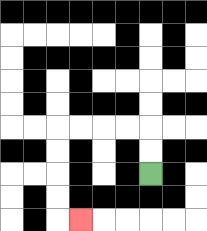{'start': '[6, 7]', 'end': '[3, 9]', 'path_directions': 'U,U,L,L,L,L,D,D,D,D,R', 'path_coordinates': '[[6, 7], [6, 6], [6, 5], [5, 5], [4, 5], [3, 5], [2, 5], [2, 6], [2, 7], [2, 8], [2, 9], [3, 9]]'}